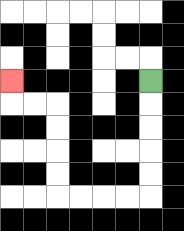{'start': '[6, 3]', 'end': '[0, 3]', 'path_directions': 'D,D,D,D,D,L,L,L,L,U,U,U,U,L,L,U', 'path_coordinates': '[[6, 3], [6, 4], [6, 5], [6, 6], [6, 7], [6, 8], [5, 8], [4, 8], [3, 8], [2, 8], [2, 7], [2, 6], [2, 5], [2, 4], [1, 4], [0, 4], [0, 3]]'}